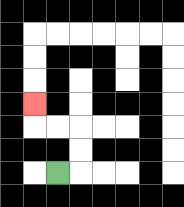{'start': '[2, 7]', 'end': '[1, 4]', 'path_directions': 'R,U,U,L,L,U', 'path_coordinates': '[[2, 7], [3, 7], [3, 6], [3, 5], [2, 5], [1, 5], [1, 4]]'}